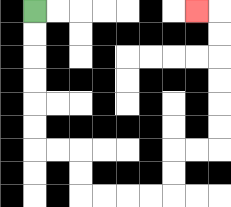{'start': '[1, 0]', 'end': '[8, 0]', 'path_directions': 'D,D,D,D,D,D,R,R,D,D,R,R,R,R,U,U,R,R,U,U,U,U,U,U,L', 'path_coordinates': '[[1, 0], [1, 1], [1, 2], [1, 3], [1, 4], [1, 5], [1, 6], [2, 6], [3, 6], [3, 7], [3, 8], [4, 8], [5, 8], [6, 8], [7, 8], [7, 7], [7, 6], [8, 6], [9, 6], [9, 5], [9, 4], [9, 3], [9, 2], [9, 1], [9, 0], [8, 0]]'}